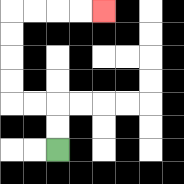{'start': '[2, 6]', 'end': '[4, 0]', 'path_directions': 'U,U,L,L,U,U,U,U,R,R,R,R', 'path_coordinates': '[[2, 6], [2, 5], [2, 4], [1, 4], [0, 4], [0, 3], [0, 2], [0, 1], [0, 0], [1, 0], [2, 0], [3, 0], [4, 0]]'}